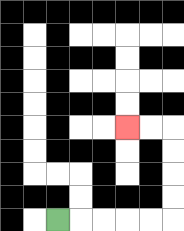{'start': '[2, 9]', 'end': '[5, 5]', 'path_directions': 'R,R,R,R,R,U,U,U,U,L,L', 'path_coordinates': '[[2, 9], [3, 9], [4, 9], [5, 9], [6, 9], [7, 9], [7, 8], [7, 7], [7, 6], [7, 5], [6, 5], [5, 5]]'}